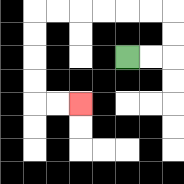{'start': '[5, 2]', 'end': '[3, 4]', 'path_directions': 'R,R,U,U,L,L,L,L,L,L,D,D,D,D,R,R', 'path_coordinates': '[[5, 2], [6, 2], [7, 2], [7, 1], [7, 0], [6, 0], [5, 0], [4, 0], [3, 0], [2, 0], [1, 0], [1, 1], [1, 2], [1, 3], [1, 4], [2, 4], [3, 4]]'}